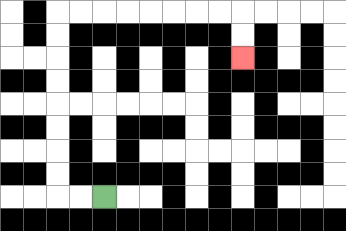{'start': '[4, 8]', 'end': '[10, 2]', 'path_directions': 'L,L,U,U,U,U,U,U,U,U,R,R,R,R,R,R,R,R,D,D', 'path_coordinates': '[[4, 8], [3, 8], [2, 8], [2, 7], [2, 6], [2, 5], [2, 4], [2, 3], [2, 2], [2, 1], [2, 0], [3, 0], [4, 0], [5, 0], [6, 0], [7, 0], [8, 0], [9, 0], [10, 0], [10, 1], [10, 2]]'}